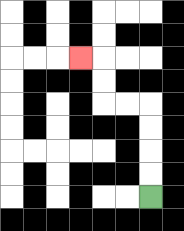{'start': '[6, 8]', 'end': '[3, 2]', 'path_directions': 'U,U,U,U,L,L,U,U,L', 'path_coordinates': '[[6, 8], [6, 7], [6, 6], [6, 5], [6, 4], [5, 4], [4, 4], [4, 3], [4, 2], [3, 2]]'}